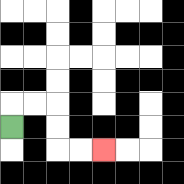{'start': '[0, 5]', 'end': '[4, 6]', 'path_directions': 'U,R,R,D,D,R,R', 'path_coordinates': '[[0, 5], [0, 4], [1, 4], [2, 4], [2, 5], [2, 6], [3, 6], [4, 6]]'}